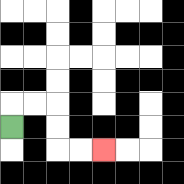{'start': '[0, 5]', 'end': '[4, 6]', 'path_directions': 'U,R,R,D,D,R,R', 'path_coordinates': '[[0, 5], [0, 4], [1, 4], [2, 4], [2, 5], [2, 6], [3, 6], [4, 6]]'}